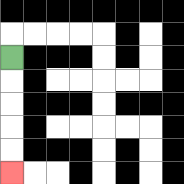{'start': '[0, 2]', 'end': '[0, 7]', 'path_directions': 'D,D,D,D,D', 'path_coordinates': '[[0, 2], [0, 3], [0, 4], [0, 5], [0, 6], [0, 7]]'}